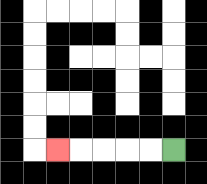{'start': '[7, 6]', 'end': '[2, 6]', 'path_directions': 'L,L,L,L,L', 'path_coordinates': '[[7, 6], [6, 6], [5, 6], [4, 6], [3, 6], [2, 6]]'}